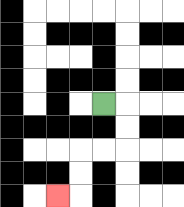{'start': '[4, 4]', 'end': '[2, 8]', 'path_directions': 'R,D,D,L,L,D,D,L', 'path_coordinates': '[[4, 4], [5, 4], [5, 5], [5, 6], [4, 6], [3, 6], [3, 7], [3, 8], [2, 8]]'}